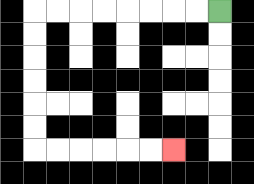{'start': '[9, 0]', 'end': '[7, 6]', 'path_directions': 'L,L,L,L,L,L,L,L,D,D,D,D,D,D,R,R,R,R,R,R', 'path_coordinates': '[[9, 0], [8, 0], [7, 0], [6, 0], [5, 0], [4, 0], [3, 0], [2, 0], [1, 0], [1, 1], [1, 2], [1, 3], [1, 4], [1, 5], [1, 6], [2, 6], [3, 6], [4, 6], [5, 6], [6, 6], [7, 6]]'}